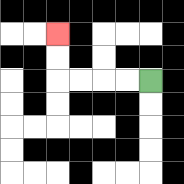{'start': '[6, 3]', 'end': '[2, 1]', 'path_directions': 'L,L,L,L,U,U', 'path_coordinates': '[[6, 3], [5, 3], [4, 3], [3, 3], [2, 3], [2, 2], [2, 1]]'}